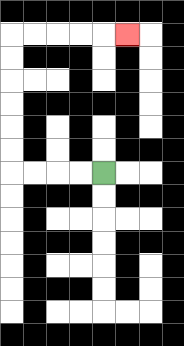{'start': '[4, 7]', 'end': '[5, 1]', 'path_directions': 'L,L,L,L,U,U,U,U,U,U,R,R,R,R,R', 'path_coordinates': '[[4, 7], [3, 7], [2, 7], [1, 7], [0, 7], [0, 6], [0, 5], [0, 4], [0, 3], [0, 2], [0, 1], [1, 1], [2, 1], [3, 1], [4, 1], [5, 1]]'}